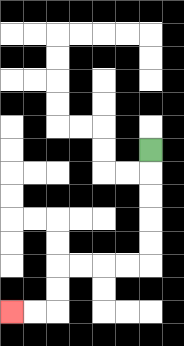{'start': '[6, 6]', 'end': '[0, 13]', 'path_directions': 'D,D,D,D,D,L,L,L,L,D,D,L,L', 'path_coordinates': '[[6, 6], [6, 7], [6, 8], [6, 9], [6, 10], [6, 11], [5, 11], [4, 11], [3, 11], [2, 11], [2, 12], [2, 13], [1, 13], [0, 13]]'}